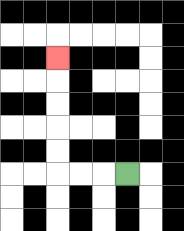{'start': '[5, 7]', 'end': '[2, 2]', 'path_directions': 'L,L,L,U,U,U,U,U', 'path_coordinates': '[[5, 7], [4, 7], [3, 7], [2, 7], [2, 6], [2, 5], [2, 4], [2, 3], [2, 2]]'}